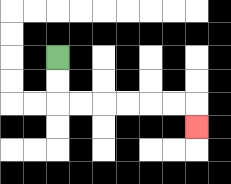{'start': '[2, 2]', 'end': '[8, 5]', 'path_directions': 'D,D,R,R,R,R,R,R,D', 'path_coordinates': '[[2, 2], [2, 3], [2, 4], [3, 4], [4, 4], [5, 4], [6, 4], [7, 4], [8, 4], [8, 5]]'}